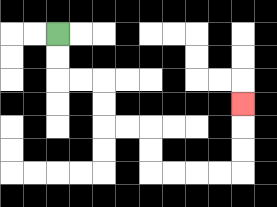{'start': '[2, 1]', 'end': '[10, 4]', 'path_directions': 'D,D,R,R,D,D,R,R,D,D,R,R,R,R,U,U,U', 'path_coordinates': '[[2, 1], [2, 2], [2, 3], [3, 3], [4, 3], [4, 4], [4, 5], [5, 5], [6, 5], [6, 6], [6, 7], [7, 7], [8, 7], [9, 7], [10, 7], [10, 6], [10, 5], [10, 4]]'}